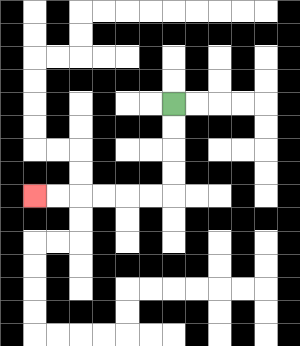{'start': '[7, 4]', 'end': '[1, 8]', 'path_directions': 'D,D,D,D,L,L,L,L,L,L', 'path_coordinates': '[[7, 4], [7, 5], [7, 6], [7, 7], [7, 8], [6, 8], [5, 8], [4, 8], [3, 8], [2, 8], [1, 8]]'}